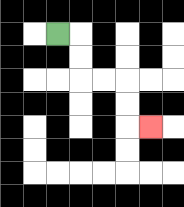{'start': '[2, 1]', 'end': '[6, 5]', 'path_directions': 'R,D,D,R,R,D,D,R', 'path_coordinates': '[[2, 1], [3, 1], [3, 2], [3, 3], [4, 3], [5, 3], [5, 4], [5, 5], [6, 5]]'}